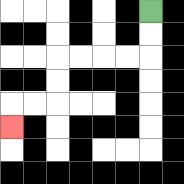{'start': '[6, 0]', 'end': '[0, 5]', 'path_directions': 'D,D,L,L,L,L,D,D,L,L,D', 'path_coordinates': '[[6, 0], [6, 1], [6, 2], [5, 2], [4, 2], [3, 2], [2, 2], [2, 3], [2, 4], [1, 4], [0, 4], [0, 5]]'}